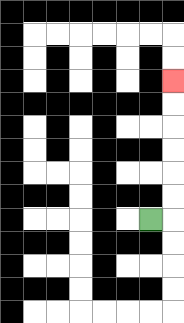{'start': '[6, 9]', 'end': '[7, 3]', 'path_directions': 'R,U,U,U,U,U,U', 'path_coordinates': '[[6, 9], [7, 9], [7, 8], [7, 7], [7, 6], [7, 5], [7, 4], [7, 3]]'}